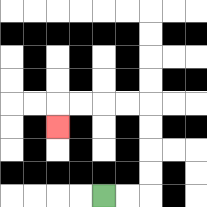{'start': '[4, 8]', 'end': '[2, 5]', 'path_directions': 'R,R,U,U,U,U,L,L,L,L,D', 'path_coordinates': '[[4, 8], [5, 8], [6, 8], [6, 7], [6, 6], [6, 5], [6, 4], [5, 4], [4, 4], [3, 4], [2, 4], [2, 5]]'}